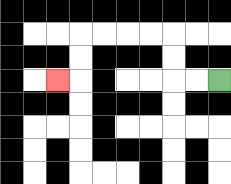{'start': '[9, 3]', 'end': '[2, 3]', 'path_directions': 'L,L,U,U,L,L,L,L,D,D,L', 'path_coordinates': '[[9, 3], [8, 3], [7, 3], [7, 2], [7, 1], [6, 1], [5, 1], [4, 1], [3, 1], [3, 2], [3, 3], [2, 3]]'}